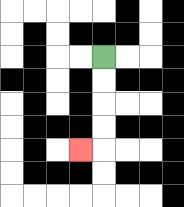{'start': '[4, 2]', 'end': '[3, 6]', 'path_directions': 'D,D,D,D,L', 'path_coordinates': '[[4, 2], [4, 3], [4, 4], [4, 5], [4, 6], [3, 6]]'}